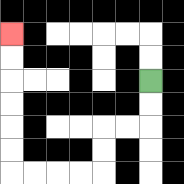{'start': '[6, 3]', 'end': '[0, 1]', 'path_directions': 'D,D,L,L,D,D,L,L,L,L,U,U,U,U,U,U', 'path_coordinates': '[[6, 3], [6, 4], [6, 5], [5, 5], [4, 5], [4, 6], [4, 7], [3, 7], [2, 7], [1, 7], [0, 7], [0, 6], [0, 5], [0, 4], [0, 3], [0, 2], [0, 1]]'}